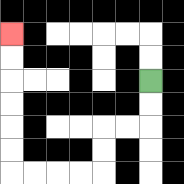{'start': '[6, 3]', 'end': '[0, 1]', 'path_directions': 'D,D,L,L,D,D,L,L,L,L,U,U,U,U,U,U', 'path_coordinates': '[[6, 3], [6, 4], [6, 5], [5, 5], [4, 5], [4, 6], [4, 7], [3, 7], [2, 7], [1, 7], [0, 7], [0, 6], [0, 5], [0, 4], [0, 3], [0, 2], [0, 1]]'}